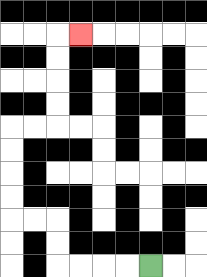{'start': '[6, 11]', 'end': '[3, 1]', 'path_directions': 'L,L,L,L,U,U,L,L,U,U,U,U,R,R,U,U,U,U,R', 'path_coordinates': '[[6, 11], [5, 11], [4, 11], [3, 11], [2, 11], [2, 10], [2, 9], [1, 9], [0, 9], [0, 8], [0, 7], [0, 6], [0, 5], [1, 5], [2, 5], [2, 4], [2, 3], [2, 2], [2, 1], [3, 1]]'}